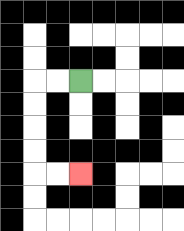{'start': '[3, 3]', 'end': '[3, 7]', 'path_directions': 'L,L,D,D,D,D,R,R', 'path_coordinates': '[[3, 3], [2, 3], [1, 3], [1, 4], [1, 5], [1, 6], [1, 7], [2, 7], [3, 7]]'}